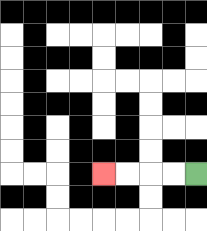{'start': '[8, 7]', 'end': '[4, 7]', 'path_directions': 'L,L,L,L', 'path_coordinates': '[[8, 7], [7, 7], [6, 7], [5, 7], [4, 7]]'}